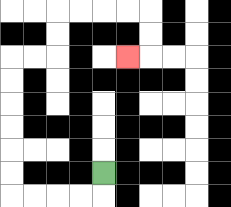{'start': '[4, 7]', 'end': '[5, 2]', 'path_directions': 'D,L,L,L,L,U,U,U,U,U,U,R,R,U,U,R,R,R,R,D,D,L', 'path_coordinates': '[[4, 7], [4, 8], [3, 8], [2, 8], [1, 8], [0, 8], [0, 7], [0, 6], [0, 5], [0, 4], [0, 3], [0, 2], [1, 2], [2, 2], [2, 1], [2, 0], [3, 0], [4, 0], [5, 0], [6, 0], [6, 1], [6, 2], [5, 2]]'}